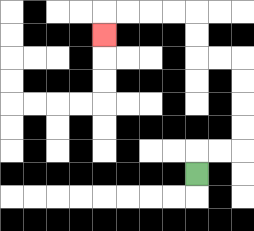{'start': '[8, 7]', 'end': '[4, 1]', 'path_directions': 'U,R,R,U,U,U,U,L,L,U,U,L,L,L,L,D', 'path_coordinates': '[[8, 7], [8, 6], [9, 6], [10, 6], [10, 5], [10, 4], [10, 3], [10, 2], [9, 2], [8, 2], [8, 1], [8, 0], [7, 0], [6, 0], [5, 0], [4, 0], [4, 1]]'}